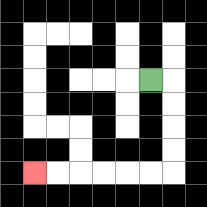{'start': '[6, 3]', 'end': '[1, 7]', 'path_directions': 'R,D,D,D,D,L,L,L,L,L,L', 'path_coordinates': '[[6, 3], [7, 3], [7, 4], [7, 5], [7, 6], [7, 7], [6, 7], [5, 7], [4, 7], [3, 7], [2, 7], [1, 7]]'}